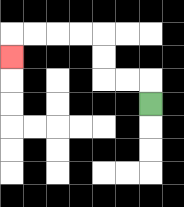{'start': '[6, 4]', 'end': '[0, 2]', 'path_directions': 'U,L,L,U,U,L,L,L,L,D', 'path_coordinates': '[[6, 4], [6, 3], [5, 3], [4, 3], [4, 2], [4, 1], [3, 1], [2, 1], [1, 1], [0, 1], [0, 2]]'}